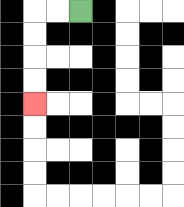{'start': '[3, 0]', 'end': '[1, 4]', 'path_directions': 'L,L,D,D,D,D', 'path_coordinates': '[[3, 0], [2, 0], [1, 0], [1, 1], [1, 2], [1, 3], [1, 4]]'}